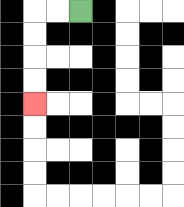{'start': '[3, 0]', 'end': '[1, 4]', 'path_directions': 'L,L,D,D,D,D', 'path_coordinates': '[[3, 0], [2, 0], [1, 0], [1, 1], [1, 2], [1, 3], [1, 4]]'}